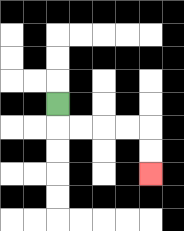{'start': '[2, 4]', 'end': '[6, 7]', 'path_directions': 'D,R,R,R,R,D,D', 'path_coordinates': '[[2, 4], [2, 5], [3, 5], [4, 5], [5, 5], [6, 5], [6, 6], [6, 7]]'}